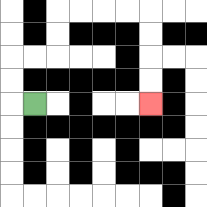{'start': '[1, 4]', 'end': '[6, 4]', 'path_directions': 'L,U,U,R,R,U,U,R,R,R,R,D,D,D,D', 'path_coordinates': '[[1, 4], [0, 4], [0, 3], [0, 2], [1, 2], [2, 2], [2, 1], [2, 0], [3, 0], [4, 0], [5, 0], [6, 0], [6, 1], [6, 2], [6, 3], [6, 4]]'}